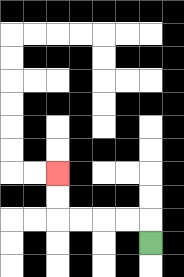{'start': '[6, 10]', 'end': '[2, 7]', 'path_directions': 'U,L,L,L,L,U,U', 'path_coordinates': '[[6, 10], [6, 9], [5, 9], [4, 9], [3, 9], [2, 9], [2, 8], [2, 7]]'}